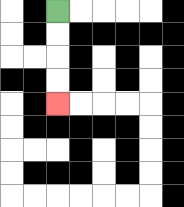{'start': '[2, 0]', 'end': '[2, 4]', 'path_directions': 'D,D,D,D', 'path_coordinates': '[[2, 0], [2, 1], [2, 2], [2, 3], [2, 4]]'}